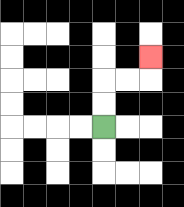{'start': '[4, 5]', 'end': '[6, 2]', 'path_directions': 'U,U,R,R,U', 'path_coordinates': '[[4, 5], [4, 4], [4, 3], [5, 3], [6, 3], [6, 2]]'}